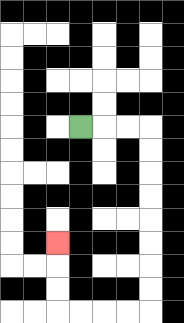{'start': '[3, 5]', 'end': '[2, 10]', 'path_directions': 'R,R,R,D,D,D,D,D,D,D,D,L,L,L,L,U,U,U', 'path_coordinates': '[[3, 5], [4, 5], [5, 5], [6, 5], [6, 6], [6, 7], [6, 8], [6, 9], [6, 10], [6, 11], [6, 12], [6, 13], [5, 13], [4, 13], [3, 13], [2, 13], [2, 12], [2, 11], [2, 10]]'}